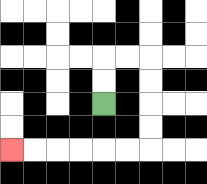{'start': '[4, 4]', 'end': '[0, 6]', 'path_directions': 'U,U,R,R,D,D,D,D,L,L,L,L,L,L', 'path_coordinates': '[[4, 4], [4, 3], [4, 2], [5, 2], [6, 2], [6, 3], [6, 4], [6, 5], [6, 6], [5, 6], [4, 6], [3, 6], [2, 6], [1, 6], [0, 6]]'}